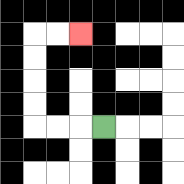{'start': '[4, 5]', 'end': '[3, 1]', 'path_directions': 'L,L,L,U,U,U,U,R,R', 'path_coordinates': '[[4, 5], [3, 5], [2, 5], [1, 5], [1, 4], [1, 3], [1, 2], [1, 1], [2, 1], [3, 1]]'}